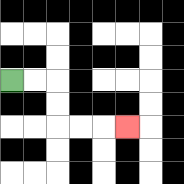{'start': '[0, 3]', 'end': '[5, 5]', 'path_directions': 'R,R,D,D,R,R,R', 'path_coordinates': '[[0, 3], [1, 3], [2, 3], [2, 4], [2, 5], [3, 5], [4, 5], [5, 5]]'}